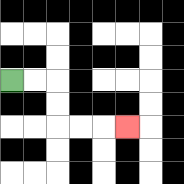{'start': '[0, 3]', 'end': '[5, 5]', 'path_directions': 'R,R,D,D,R,R,R', 'path_coordinates': '[[0, 3], [1, 3], [2, 3], [2, 4], [2, 5], [3, 5], [4, 5], [5, 5]]'}